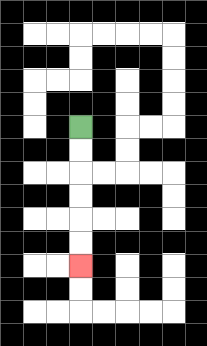{'start': '[3, 5]', 'end': '[3, 11]', 'path_directions': 'D,D,D,D,D,D', 'path_coordinates': '[[3, 5], [3, 6], [3, 7], [3, 8], [3, 9], [3, 10], [3, 11]]'}